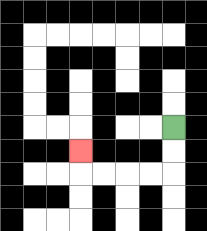{'start': '[7, 5]', 'end': '[3, 6]', 'path_directions': 'D,D,L,L,L,L,U', 'path_coordinates': '[[7, 5], [7, 6], [7, 7], [6, 7], [5, 7], [4, 7], [3, 7], [3, 6]]'}